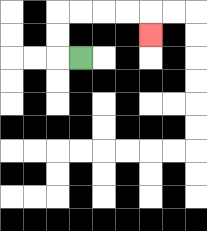{'start': '[3, 2]', 'end': '[6, 1]', 'path_directions': 'L,U,U,R,R,R,R,D', 'path_coordinates': '[[3, 2], [2, 2], [2, 1], [2, 0], [3, 0], [4, 0], [5, 0], [6, 0], [6, 1]]'}